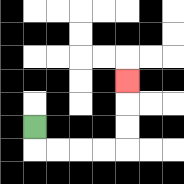{'start': '[1, 5]', 'end': '[5, 3]', 'path_directions': 'D,R,R,R,R,U,U,U', 'path_coordinates': '[[1, 5], [1, 6], [2, 6], [3, 6], [4, 6], [5, 6], [5, 5], [5, 4], [5, 3]]'}